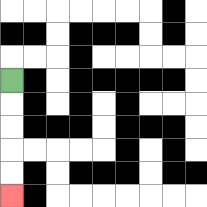{'start': '[0, 3]', 'end': '[0, 8]', 'path_directions': 'D,D,D,D,D', 'path_coordinates': '[[0, 3], [0, 4], [0, 5], [0, 6], [0, 7], [0, 8]]'}